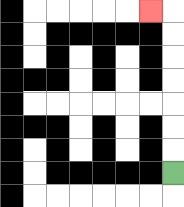{'start': '[7, 7]', 'end': '[6, 0]', 'path_directions': 'U,U,U,U,U,U,U,L', 'path_coordinates': '[[7, 7], [7, 6], [7, 5], [7, 4], [7, 3], [7, 2], [7, 1], [7, 0], [6, 0]]'}